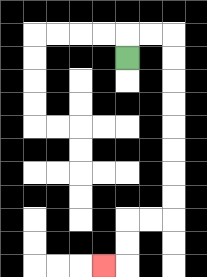{'start': '[5, 2]', 'end': '[4, 11]', 'path_directions': 'U,R,R,D,D,D,D,D,D,D,D,L,L,D,D,L', 'path_coordinates': '[[5, 2], [5, 1], [6, 1], [7, 1], [7, 2], [7, 3], [7, 4], [7, 5], [7, 6], [7, 7], [7, 8], [7, 9], [6, 9], [5, 9], [5, 10], [5, 11], [4, 11]]'}